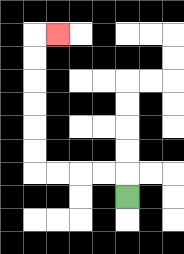{'start': '[5, 8]', 'end': '[2, 1]', 'path_directions': 'U,L,L,L,L,U,U,U,U,U,U,R', 'path_coordinates': '[[5, 8], [5, 7], [4, 7], [3, 7], [2, 7], [1, 7], [1, 6], [1, 5], [1, 4], [1, 3], [1, 2], [1, 1], [2, 1]]'}